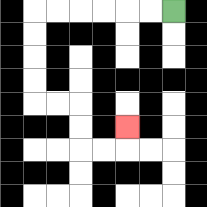{'start': '[7, 0]', 'end': '[5, 5]', 'path_directions': 'L,L,L,L,L,L,D,D,D,D,R,R,D,D,R,R,U', 'path_coordinates': '[[7, 0], [6, 0], [5, 0], [4, 0], [3, 0], [2, 0], [1, 0], [1, 1], [1, 2], [1, 3], [1, 4], [2, 4], [3, 4], [3, 5], [3, 6], [4, 6], [5, 6], [5, 5]]'}